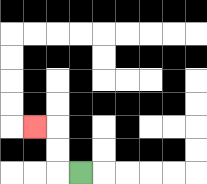{'start': '[3, 7]', 'end': '[1, 5]', 'path_directions': 'L,U,U,L', 'path_coordinates': '[[3, 7], [2, 7], [2, 6], [2, 5], [1, 5]]'}